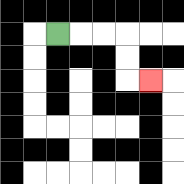{'start': '[2, 1]', 'end': '[6, 3]', 'path_directions': 'R,R,R,D,D,R', 'path_coordinates': '[[2, 1], [3, 1], [4, 1], [5, 1], [5, 2], [5, 3], [6, 3]]'}